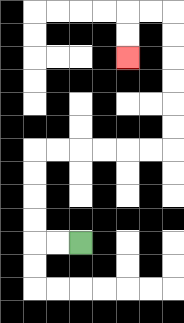{'start': '[3, 10]', 'end': '[5, 2]', 'path_directions': 'L,L,U,U,U,U,R,R,R,R,R,R,U,U,U,U,U,U,L,L,D,D', 'path_coordinates': '[[3, 10], [2, 10], [1, 10], [1, 9], [1, 8], [1, 7], [1, 6], [2, 6], [3, 6], [4, 6], [5, 6], [6, 6], [7, 6], [7, 5], [7, 4], [7, 3], [7, 2], [7, 1], [7, 0], [6, 0], [5, 0], [5, 1], [5, 2]]'}